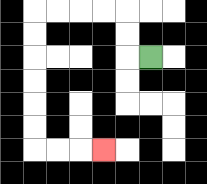{'start': '[6, 2]', 'end': '[4, 6]', 'path_directions': 'L,U,U,L,L,L,L,D,D,D,D,D,D,R,R,R', 'path_coordinates': '[[6, 2], [5, 2], [5, 1], [5, 0], [4, 0], [3, 0], [2, 0], [1, 0], [1, 1], [1, 2], [1, 3], [1, 4], [1, 5], [1, 6], [2, 6], [3, 6], [4, 6]]'}